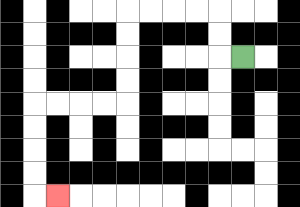{'start': '[10, 2]', 'end': '[2, 8]', 'path_directions': 'L,U,U,L,L,L,L,D,D,D,D,L,L,L,L,D,D,D,D,R', 'path_coordinates': '[[10, 2], [9, 2], [9, 1], [9, 0], [8, 0], [7, 0], [6, 0], [5, 0], [5, 1], [5, 2], [5, 3], [5, 4], [4, 4], [3, 4], [2, 4], [1, 4], [1, 5], [1, 6], [1, 7], [1, 8], [2, 8]]'}